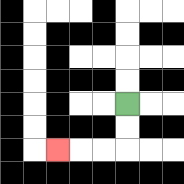{'start': '[5, 4]', 'end': '[2, 6]', 'path_directions': 'D,D,L,L,L', 'path_coordinates': '[[5, 4], [5, 5], [5, 6], [4, 6], [3, 6], [2, 6]]'}